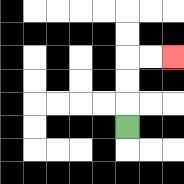{'start': '[5, 5]', 'end': '[7, 2]', 'path_directions': 'U,U,U,R,R', 'path_coordinates': '[[5, 5], [5, 4], [5, 3], [5, 2], [6, 2], [7, 2]]'}